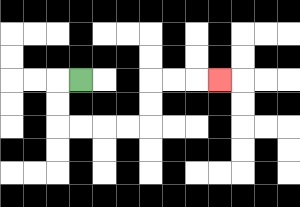{'start': '[3, 3]', 'end': '[9, 3]', 'path_directions': 'L,D,D,R,R,R,R,U,U,R,R,R', 'path_coordinates': '[[3, 3], [2, 3], [2, 4], [2, 5], [3, 5], [4, 5], [5, 5], [6, 5], [6, 4], [6, 3], [7, 3], [8, 3], [9, 3]]'}